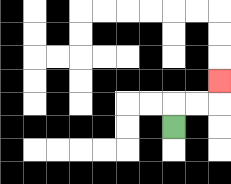{'start': '[7, 5]', 'end': '[9, 3]', 'path_directions': 'U,R,R,U', 'path_coordinates': '[[7, 5], [7, 4], [8, 4], [9, 4], [9, 3]]'}